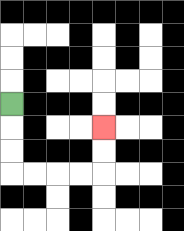{'start': '[0, 4]', 'end': '[4, 5]', 'path_directions': 'D,D,D,R,R,R,R,U,U', 'path_coordinates': '[[0, 4], [0, 5], [0, 6], [0, 7], [1, 7], [2, 7], [3, 7], [4, 7], [4, 6], [4, 5]]'}